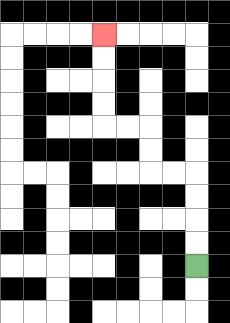{'start': '[8, 11]', 'end': '[4, 1]', 'path_directions': 'U,U,U,U,L,L,U,U,L,L,U,U,U,U', 'path_coordinates': '[[8, 11], [8, 10], [8, 9], [8, 8], [8, 7], [7, 7], [6, 7], [6, 6], [6, 5], [5, 5], [4, 5], [4, 4], [4, 3], [4, 2], [4, 1]]'}